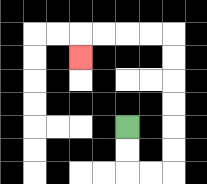{'start': '[5, 5]', 'end': '[3, 2]', 'path_directions': 'D,D,R,R,U,U,U,U,U,U,L,L,L,L,D', 'path_coordinates': '[[5, 5], [5, 6], [5, 7], [6, 7], [7, 7], [7, 6], [7, 5], [7, 4], [7, 3], [7, 2], [7, 1], [6, 1], [5, 1], [4, 1], [3, 1], [3, 2]]'}